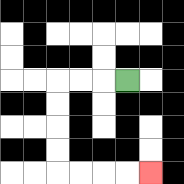{'start': '[5, 3]', 'end': '[6, 7]', 'path_directions': 'L,L,L,D,D,D,D,R,R,R,R', 'path_coordinates': '[[5, 3], [4, 3], [3, 3], [2, 3], [2, 4], [2, 5], [2, 6], [2, 7], [3, 7], [4, 7], [5, 7], [6, 7]]'}